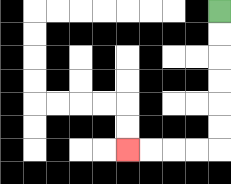{'start': '[9, 0]', 'end': '[5, 6]', 'path_directions': 'D,D,D,D,D,D,L,L,L,L', 'path_coordinates': '[[9, 0], [9, 1], [9, 2], [9, 3], [9, 4], [9, 5], [9, 6], [8, 6], [7, 6], [6, 6], [5, 6]]'}